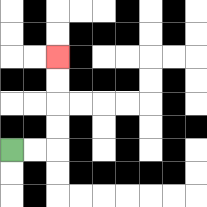{'start': '[0, 6]', 'end': '[2, 2]', 'path_directions': 'R,R,U,U,U,U', 'path_coordinates': '[[0, 6], [1, 6], [2, 6], [2, 5], [2, 4], [2, 3], [2, 2]]'}